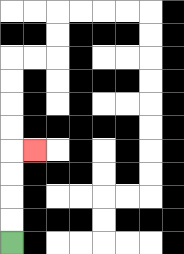{'start': '[0, 10]', 'end': '[1, 6]', 'path_directions': 'U,U,U,U,R', 'path_coordinates': '[[0, 10], [0, 9], [0, 8], [0, 7], [0, 6], [1, 6]]'}